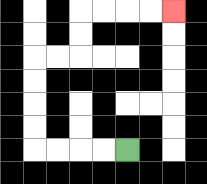{'start': '[5, 6]', 'end': '[7, 0]', 'path_directions': 'L,L,L,L,U,U,U,U,R,R,U,U,R,R,R,R', 'path_coordinates': '[[5, 6], [4, 6], [3, 6], [2, 6], [1, 6], [1, 5], [1, 4], [1, 3], [1, 2], [2, 2], [3, 2], [3, 1], [3, 0], [4, 0], [5, 0], [6, 0], [7, 0]]'}